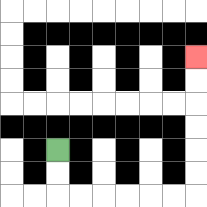{'start': '[2, 6]', 'end': '[8, 2]', 'path_directions': 'D,D,R,R,R,R,R,R,U,U,U,U,U,U', 'path_coordinates': '[[2, 6], [2, 7], [2, 8], [3, 8], [4, 8], [5, 8], [6, 8], [7, 8], [8, 8], [8, 7], [8, 6], [8, 5], [8, 4], [8, 3], [8, 2]]'}